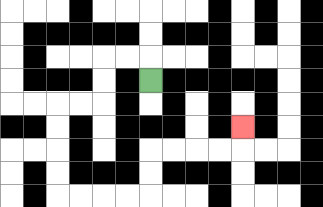{'start': '[6, 3]', 'end': '[10, 5]', 'path_directions': 'U,L,L,D,D,L,L,D,D,D,D,R,R,R,R,U,U,R,R,R,R,U', 'path_coordinates': '[[6, 3], [6, 2], [5, 2], [4, 2], [4, 3], [4, 4], [3, 4], [2, 4], [2, 5], [2, 6], [2, 7], [2, 8], [3, 8], [4, 8], [5, 8], [6, 8], [6, 7], [6, 6], [7, 6], [8, 6], [9, 6], [10, 6], [10, 5]]'}